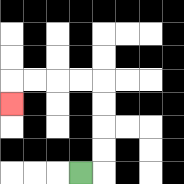{'start': '[3, 7]', 'end': '[0, 4]', 'path_directions': 'R,U,U,U,U,L,L,L,L,D', 'path_coordinates': '[[3, 7], [4, 7], [4, 6], [4, 5], [4, 4], [4, 3], [3, 3], [2, 3], [1, 3], [0, 3], [0, 4]]'}